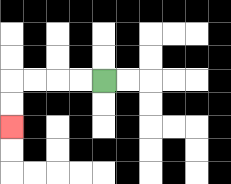{'start': '[4, 3]', 'end': '[0, 5]', 'path_directions': 'L,L,L,L,D,D', 'path_coordinates': '[[4, 3], [3, 3], [2, 3], [1, 3], [0, 3], [0, 4], [0, 5]]'}